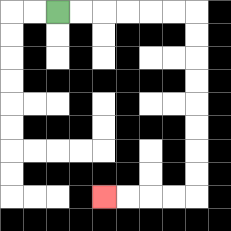{'start': '[2, 0]', 'end': '[4, 8]', 'path_directions': 'R,R,R,R,R,R,D,D,D,D,D,D,D,D,L,L,L,L', 'path_coordinates': '[[2, 0], [3, 0], [4, 0], [5, 0], [6, 0], [7, 0], [8, 0], [8, 1], [8, 2], [8, 3], [8, 4], [8, 5], [8, 6], [8, 7], [8, 8], [7, 8], [6, 8], [5, 8], [4, 8]]'}